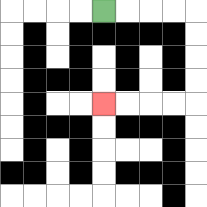{'start': '[4, 0]', 'end': '[4, 4]', 'path_directions': 'R,R,R,R,D,D,D,D,L,L,L,L', 'path_coordinates': '[[4, 0], [5, 0], [6, 0], [7, 0], [8, 0], [8, 1], [8, 2], [8, 3], [8, 4], [7, 4], [6, 4], [5, 4], [4, 4]]'}